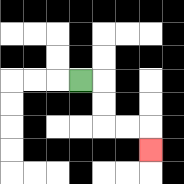{'start': '[3, 3]', 'end': '[6, 6]', 'path_directions': 'R,D,D,R,R,D', 'path_coordinates': '[[3, 3], [4, 3], [4, 4], [4, 5], [5, 5], [6, 5], [6, 6]]'}